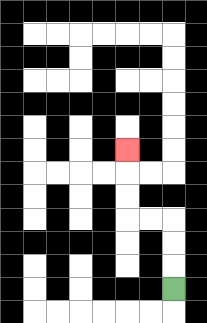{'start': '[7, 12]', 'end': '[5, 6]', 'path_directions': 'U,U,U,L,L,U,U,U', 'path_coordinates': '[[7, 12], [7, 11], [7, 10], [7, 9], [6, 9], [5, 9], [5, 8], [5, 7], [5, 6]]'}